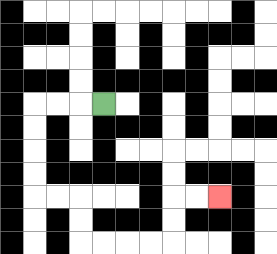{'start': '[4, 4]', 'end': '[9, 8]', 'path_directions': 'L,L,L,D,D,D,D,R,R,D,D,R,R,R,R,U,U,R,R', 'path_coordinates': '[[4, 4], [3, 4], [2, 4], [1, 4], [1, 5], [1, 6], [1, 7], [1, 8], [2, 8], [3, 8], [3, 9], [3, 10], [4, 10], [5, 10], [6, 10], [7, 10], [7, 9], [7, 8], [8, 8], [9, 8]]'}